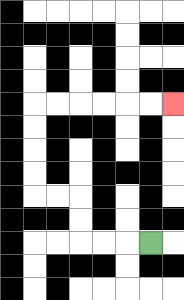{'start': '[6, 10]', 'end': '[7, 4]', 'path_directions': 'L,L,L,U,U,L,L,U,U,U,U,R,R,R,R,R,R', 'path_coordinates': '[[6, 10], [5, 10], [4, 10], [3, 10], [3, 9], [3, 8], [2, 8], [1, 8], [1, 7], [1, 6], [1, 5], [1, 4], [2, 4], [3, 4], [4, 4], [5, 4], [6, 4], [7, 4]]'}